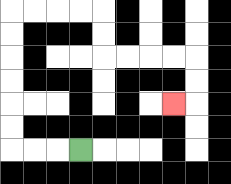{'start': '[3, 6]', 'end': '[7, 4]', 'path_directions': 'L,L,L,U,U,U,U,U,U,R,R,R,R,D,D,R,R,R,R,D,D,L', 'path_coordinates': '[[3, 6], [2, 6], [1, 6], [0, 6], [0, 5], [0, 4], [0, 3], [0, 2], [0, 1], [0, 0], [1, 0], [2, 0], [3, 0], [4, 0], [4, 1], [4, 2], [5, 2], [6, 2], [7, 2], [8, 2], [8, 3], [8, 4], [7, 4]]'}